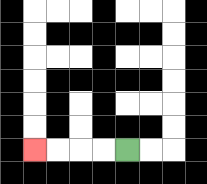{'start': '[5, 6]', 'end': '[1, 6]', 'path_directions': 'L,L,L,L', 'path_coordinates': '[[5, 6], [4, 6], [3, 6], [2, 6], [1, 6]]'}